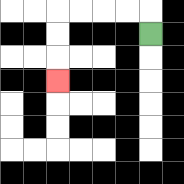{'start': '[6, 1]', 'end': '[2, 3]', 'path_directions': 'U,L,L,L,L,D,D,D', 'path_coordinates': '[[6, 1], [6, 0], [5, 0], [4, 0], [3, 0], [2, 0], [2, 1], [2, 2], [2, 3]]'}